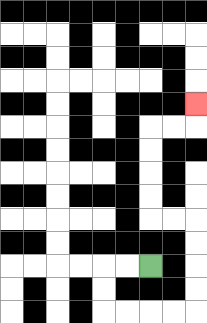{'start': '[6, 11]', 'end': '[8, 4]', 'path_directions': 'L,L,D,D,R,R,R,R,U,U,U,U,L,L,U,U,U,U,R,R,U', 'path_coordinates': '[[6, 11], [5, 11], [4, 11], [4, 12], [4, 13], [5, 13], [6, 13], [7, 13], [8, 13], [8, 12], [8, 11], [8, 10], [8, 9], [7, 9], [6, 9], [6, 8], [6, 7], [6, 6], [6, 5], [7, 5], [8, 5], [8, 4]]'}